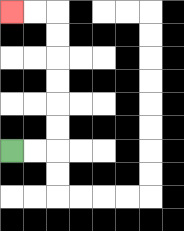{'start': '[0, 6]', 'end': '[0, 0]', 'path_directions': 'R,R,U,U,U,U,U,U,L,L', 'path_coordinates': '[[0, 6], [1, 6], [2, 6], [2, 5], [2, 4], [2, 3], [2, 2], [2, 1], [2, 0], [1, 0], [0, 0]]'}